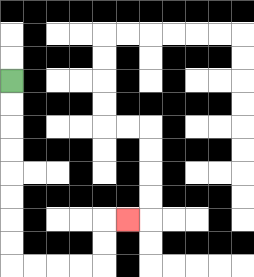{'start': '[0, 3]', 'end': '[5, 9]', 'path_directions': 'D,D,D,D,D,D,D,D,R,R,R,R,U,U,R', 'path_coordinates': '[[0, 3], [0, 4], [0, 5], [0, 6], [0, 7], [0, 8], [0, 9], [0, 10], [0, 11], [1, 11], [2, 11], [3, 11], [4, 11], [4, 10], [4, 9], [5, 9]]'}